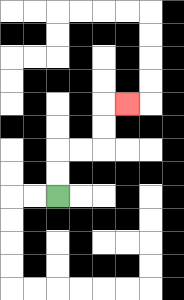{'start': '[2, 8]', 'end': '[5, 4]', 'path_directions': 'U,U,R,R,U,U,R', 'path_coordinates': '[[2, 8], [2, 7], [2, 6], [3, 6], [4, 6], [4, 5], [4, 4], [5, 4]]'}